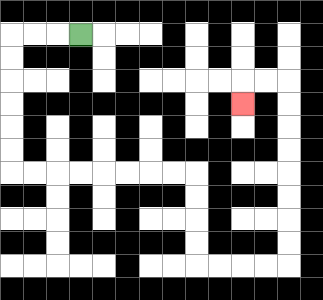{'start': '[3, 1]', 'end': '[10, 4]', 'path_directions': 'L,L,L,D,D,D,D,D,D,R,R,R,R,R,R,R,R,D,D,D,D,R,R,R,R,U,U,U,U,U,U,U,U,L,L,D', 'path_coordinates': '[[3, 1], [2, 1], [1, 1], [0, 1], [0, 2], [0, 3], [0, 4], [0, 5], [0, 6], [0, 7], [1, 7], [2, 7], [3, 7], [4, 7], [5, 7], [6, 7], [7, 7], [8, 7], [8, 8], [8, 9], [8, 10], [8, 11], [9, 11], [10, 11], [11, 11], [12, 11], [12, 10], [12, 9], [12, 8], [12, 7], [12, 6], [12, 5], [12, 4], [12, 3], [11, 3], [10, 3], [10, 4]]'}